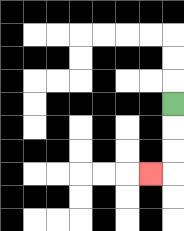{'start': '[7, 4]', 'end': '[6, 7]', 'path_directions': 'D,D,D,L', 'path_coordinates': '[[7, 4], [7, 5], [7, 6], [7, 7], [6, 7]]'}